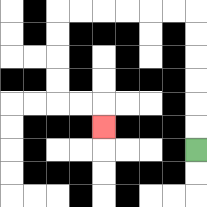{'start': '[8, 6]', 'end': '[4, 5]', 'path_directions': 'U,U,U,U,U,U,L,L,L,L,L,L,D,D,D,D,R,R,D', 'path_coordinates': '[[8, 6], [8, 5], [8, 4], [8, 3], [8, 2], [8, 1], [8, 0], [7, 0], [6, 0], [5, 0], [4, 0], [3, 0], [2, 0], [2, 1], [2, 2], [2, 3], [2, 4], [3, 4], [4, 4], [4, 5]]'}